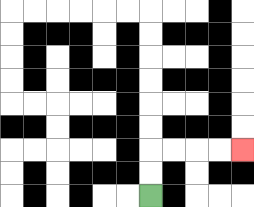{'start': '[6, 8]', 'end': '[10, 6]', 'path_directions': 'U,U,R,R,R,R', 'path_coordinates': '[[6, 8], [6, 7], [6, 6], [7, 6], [8, 6], [9, 6], [10, 6]]'}